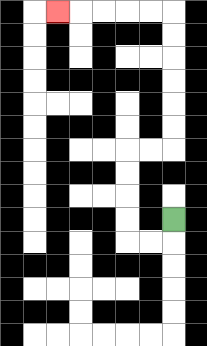{'start': '[7, 9]', 'end': '[2, 0]', 'path_directions': 'D,L,L,U,U,U,U,R,R,U,U,U,U,U,U,L,L,L,L,L', 'path_coordinates': '[[7, 9], [7, 10], [6, 10], [5, 10], [5, 9], [5, 8], [5, 7], [5, 6], [6, 6], [7, 6], [7, 5], [7, 4], [7, 3], [7, 2], [7, 1], [7, 0], [6, 0], [5, 0], [4, 0], [3, 0], [2, 0]]'}